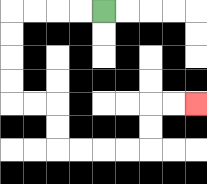{'start': '[4, 0]', 'end': '[8, 4]', 'path_directions': 'L,L,L,L,D,D,D,D,R,R,D,D,R,R,R,R,U,U,R,R', 'path_coordinates': '[[4, 0], [3, 0], [2, 0], [1, 0], [0, 0], [0, 1], [0, 2], [0, 3], [0, 4], [1, 4], [2, 4], [2, 5], [2, 6], [3, 6], [4, 6], [5, 6], [6, 6], [6, 5], [6, 4], [7, 4], [8, 4]]'}